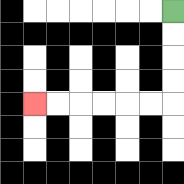{'start': '[7, 0]', 'end': '[1, 4]', 'path_directions': 'D,D,D,D,L,L,L,L,L,L', 'path_coordinates': '[[7, 0], [7, 1], [7, 2], [7, 3], [7, 4], [6, 4], [5, 4], [4, 4], [3, 4], [2, 4], [1, 4]]'}